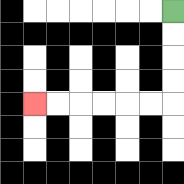{'start': '[7, 0]', 'end': '[1, 4]', 'path_directions': 'D,D,D,D,L,L,L,L,L,L', 'path_coordinates': '[[7, 0], [7, 1], [7, 2], [7, 3], [7, 4], [6, 4], [5, 4], [4, 4], [3, 4], [2, 4], [1, 4]]'}